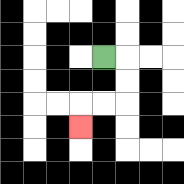{'start': '[4, 2]', 'end': '[3, 5]', 'path_directions': 'R,D,D,L,L,D', 'path_coordinates': '[[4, 2], [5, 2], [5, 3], [5, 4], [4, 4], [3, 4], [3, 5]]'}